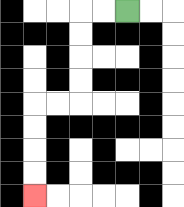{'start': '[5, 0]', 'end': '[1, 8]', 'path_directions': 'L,L,D,D,D,D,L,L,D,D,D,D', 'path_coordinates': '[[5, 0], [4, 0], [3, 0], [3, 1], [3, 2], [3, 3], [3, 4], [2, 4], [1, 4], [1, 5], [1, 6], [1, 7], [1, 8]]'}